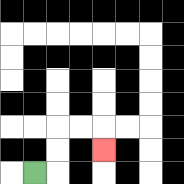{'start': '[1, 7]', 'end': '[4, 6]', 'path_directions': 'R,U,U,R,R,D', 'path_coordinates': '[[1, 7], [2, 7], [2, 6], [2, 5], [3, 5], [4, 5], [4, 6]]'}